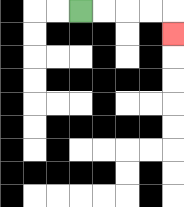{'start': '[3, 0]', 'end': '[7, 1]', 'path_directions': 'R,R,R,R,D', 'path_coordinates': '[[3, 0], [4, 0], [5, 0], [6, 0], [7, 0], [7, 1]]'}